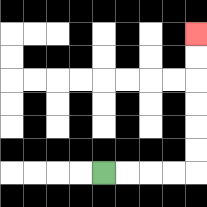{'start': '[4, 7]', 'end': '[8, 1]', 'path_directions': 'R,R,R,R,U,U,U,U,U,U', 'path_coordinates': '[[4, 7], [5, 7], [6, 7], [7, 7], [8, 7], [8, 6], [8, 5], [8, 4], [8, 3], [8, 2], [8, 1]]'}